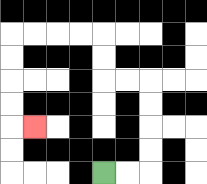{'start': '[4, 7]', 'end': '[1, 5]', 'path_directions': 'R,R,U,U,U,U,L,L,U,U,L,L,L,L,D,D,D,D,R', 'path_coordinates': '[[4, 7], [5, 7], [6, 7], [6, 6], [6, 5], [6, 4], [6, 3], [5, 3], [4, 3], [4, 2], [4, 1], [3, 1], [2, 1], [1, 1], [0, 1], [0, 2], [0, 3], [0, 4], [0, 5], [1, 5]]'}